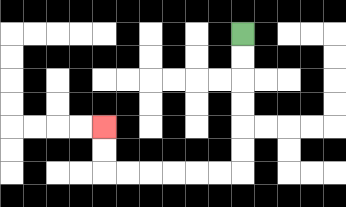{'start': '[10, 1]', 'end': '[4, 5]', 'path_directions': 'D,D,D,D,D,D,L,L,L,L,L,L,U,U', 'path_coordinates': '[[10, 1], [10, 2], [10, 3], [10, 4], [10, 5], [10, 6], [10, 7], [9, 7], [8, 7], [7, 7], [6, 7], [5, 7], [4, 7], [4, 6], [4, 5]]'}